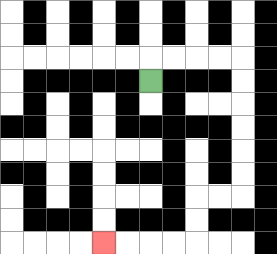{'start': '[6, 3]', 'end': '[4, 10]', 'path_directions': 'U,R,R,R,R,D,D,D,D,D,D,L,L,D,D,L,L,L,L', 'path_coordinates': '[[6, 3], [6, 2], [7, 2], [8, 2], [9, 2], [10, 2], [10, 3], [10, 4], [10, 5], [10, 6], [10, 7], [10, 8], [9, 8], [8, 8], [8, 9], [8, 10], [7, 10], [6, 10], [5, 10], [4, 10]]'}